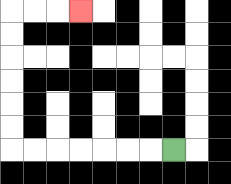{'start': '[7, 6]', 'end': '[3, 0]', 'path_directions': 'L,L,L,L,L,L,L,U,U,U,U,U,U,R,R,R', 'path_coordinates': '[[7, 6], [6, 6], [5, 6], [4, 6], [3, 6], [2, 6], [1, 6], [0, 6], [0, 5], [0, 4], [0, 3], [0, 2], [0, 1], [0, 0], [1, 0], [2, 0], [3, 0]]'}